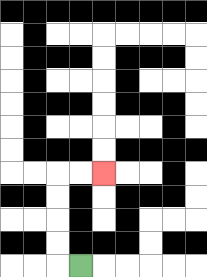{'start': '[3, 11]', 'end': '[4, 7]', 'path_directions': 'L,U,U,U,U,R,R', 'path_coordinates': '[[3, 11], [2, 11], [2, 10], [2, 9], [2, 8], [2, 7], [3, 7], [4, 7]]'}